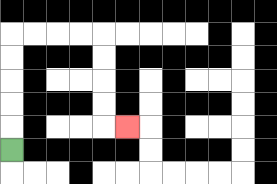{'start': '[0, 6]', 'end': '[5, 5]', 'path_directions': 'U,U,U,U,U,R,R,R,R,D,D,D,D,R', 'path_coordinates': '[[0, 6], [0, 5], [0, 4], [0, 3], [0, 2], [0, 1], [1, 1], [2, 1], [3, 1], [4, 1], [4, 2], [4, 3], [4, 4], [4, 5], [5, 5]]'}